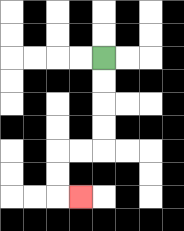{'start': '[4, 2]', 'end': '[3, 8]', 'path_directions': 'D,D,D,D,L,L,D,D,R', 'path_coordinates': '[[4, 2], [4, 3], [4, 4], [4, 5], [4, 6], [3, 6], [2, 6], [2, 7], [2, 8], [3, 8]]'}